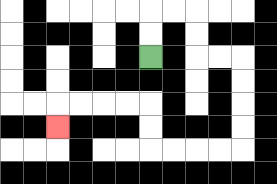{'start': '[6, 2]', 'end': '[2, 5]', 'path_directions': 'U,U,R,R,D,D,R,R,D,D,D,D,L,L,L,L,U,U,L,L,L,L,D', 'path_coordinates': '[[6, 2], [6, 1], [6, 0], [7, 0], [8, 0], [8, 1], [8, 2], [9, 2], [10, 2], [10, 3], [10, 4], [10, 5], [10, 6], [9, 6], [8, 6], [7, 6], [6, 6], [6, 5], [6, 4], [5, 4], [4, 4], [3, 4], [2, 4], [2, 5]]'}